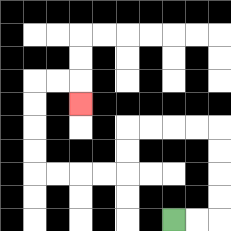{'start': '[7, 9]', 'end': '[3, 4]', 'path_directions': 'R,R,U,U,U,U,L,L,L,L,D,D,L,L,L,L,U,U,U,U,R,R,D', 'path_coordinates': '[[7, 9], [8, 9], [9, 9], [9, 8], [9, 7], [9, 6], [9, 5], [8, 5], [7, 5], [6, 5], [5, 5], [5, 6], [5, 7], [4, 7], [3, 7], [2, 7], [1, 7], [1, 6], [1, 5], [1, 4], [1, 3], [2, 3], [3, 3], [3, 4]]'}